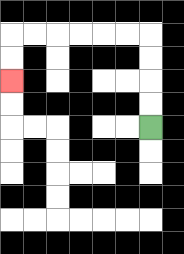{'start': '[6, 5]', 'end': '[0, 3]', 'path_directions': 'U,U,U,U,L,L,L,L,L,L,D,D', 'path_coordinates': '[[6, 5], [6, 4], [6, 3], [6, 2], [6, 1], [5, 1], [4, 1], [3, 1], [2, 1], [1, 1], [0, 1], [0, 2], [0, 3]]'}